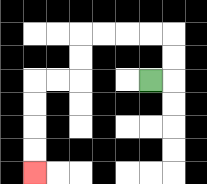{'start': '[6, 3]', 'end': '[1, 7]', 'path_directions': 'R,U,U,L,L,L,L,D,D,L,L,D,D,D,D', 'path_coordinates': '[[6, 3], [7, 3], [7, 2], [7, 1], [6, 1], [5, 1], [4, 1], [3, 1], [3, 2], [3, 3], [2, 3], [1, 3], [1, 4], [1, 5], [1, 6], [1, 7]]'}